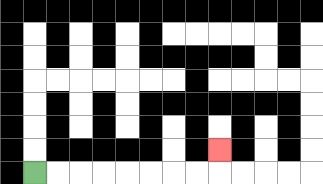{'start': '[1, 7]', 'end': '[9, 6]', 'path_directions': 'R,R,R,R,R,R,R,R,U', 'path_coordinates': '[[1, 7], [2, 7], [3, 7], [4, 7], [5, 7], [6, 7], [7, 7], [8, 7], [9, 7], [9, 6]]'}